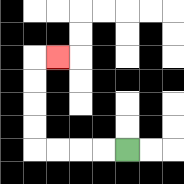{'start': '[5, 6]', 'end': '[2, 2]', 'path_directions': 'L,L,L,L,U,U,U,U,R', 'path_coordinates': '[[5, 6], [4, 6], [3, 6], [2, 6], [1, 6], [1, 5], [1, 4], [1, 3], [1, 2], [2, 2]]'}